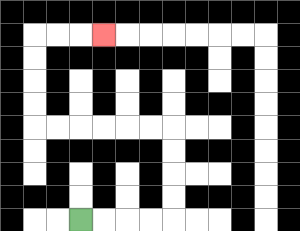{'start': '[3, 9]', 'end': '[4, 1]', 'path_directions': 'R,R,R,R,U,U,U,U,L,L,L,L,L,L,U,U,U,U,R,R,R', 'path_coordinates': '[[3, 9], [4, 9], [5, 9], [6, 9], [7, 9], [7, 8], [7, 7], [7, 6], [7, 5], [6, 5], [5, 5], [4, 5], [3, 5], [2, 5], [1, 5], [1, 4], [1, 3], [1, 2], [1, 1], [2, 1], [3, 1], [4, 1]]'}